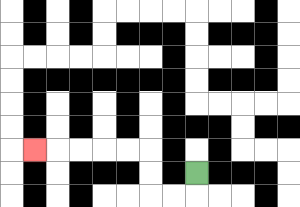{'start': '[8, 7]', 'end': '[1, 6]', 'path_directions': 'D,L,L,U,U,L,L,L,L,L', 'path_coordinates': '[[8, 7], [8, 8], [7, 8], [6, 8], [6, 7], [6, 6], [5, 6], [4, 6], [3, 6], [2, 6], [1, 6]]'}